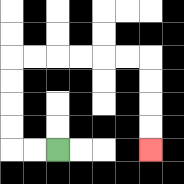{'start': '[2, 6]', 'end': '[6, 6]', 'path_directions': 'L,L,U,U,U,U,R,R,R,R,R,R,D,D,D,D', 'path_coordinates': '[[2, 6], [1, 6], [0, 6], [0, 5], [0, 4], [0, 3], [0, 2], [1, 2], [2, 2], [3, 2], [4, 2], [5, 2], [6, 2], [6, 3], [6, 4], [6, 5], [6, 6]]'}